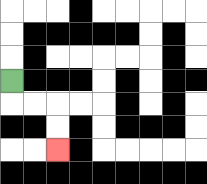{'start': '[0, 3]', 'end': '[2, 6]', 'path_directions': 'D,R,R,D,D', 'path_coordinates': '[[0, 3], [0, 4], [1, 4], [2, 4], [2, 5], [2, 6]]'}